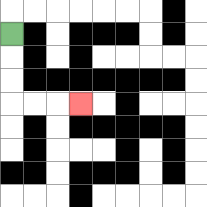{'start': '[0, 1]', 'end': '[3, 4]', 'path_directions': 'D,D,D,R,R,R', 'path_coordinates': '[[0, 1], [0, 2], [0, 3], [0, 4], [1, 4], [2, 4], [3, 4]]'}